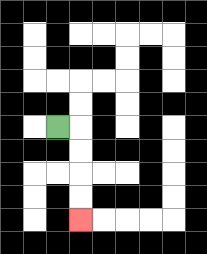{'start': '[2, 5]', 'end': '[3, 9]', 'path_directions': 'R,D,D,D,D', 'path_coordinates': '[[2, 5], [3, 5], [3, 6], [3, 7], [3, 8], [3, 9]]'}